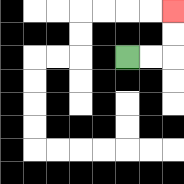{'start': '[5, 2]', 'end': '[7, 0]', 'path_directions': 'R,R,U,U', 'path_coordinates': '[[5, 2], [6, 2], [7, 2], [7, 1], [7, 0]]'}